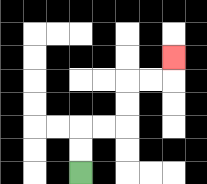{'start': '[3, 7]', 'end': '[7, 2]', 'path_directions': 'U,U,R,R,U,U,R,R,U', 'path_coordinates': '[[3, 7], [3, 6], [3, 5], [4, 5], [5, 5], [5, 4], [5, 3], [6, 3], [7, 3], [7, 2]]'}